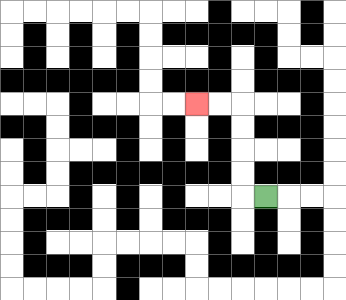{'start': '[11, 8]', 'end': '[8, 4]', 'path_directions': 'L,U,U,U,U,L,L', 'path_coordinates': '[[11, 8], [10, 8], [10, 7], [10, 6], [10, 5], [10, 4], [9, 4], [8, 4]]'}